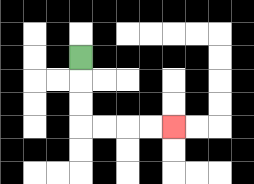{'start': '[3, 2]', 'end': '[7, 5]', 'path_directions': 'D,D,D,R,R,R,R', 'path_coordinates': '[[3, 2], [3, 3], [3, 4], [3, 5], [4, 5], [5, 5], [6, 5], [7, 5]]'}